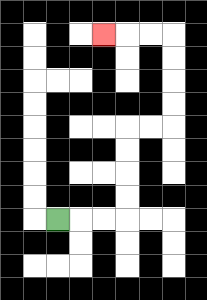{'start': '[2, 9]', 'end': '[4, 1]', 'path_directions': 'R,R,R,U,U,U,U,R,R,U,U,U,U,L,L,L', 'path_coordinates': '[[2, 9], [3, 9], [4, 9], [5, 9], [5, 8], [5, 7], [5, 6], [5, 5], [6, 5], [7, 5], [7, 4], [7, 3], [7, 2], [7, 1], [6, 1], [5, 1], [4, 1]]'}